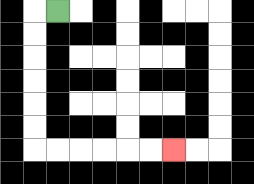{'start': '[2, 0]', 'end': '[7, 6]', 'path_directions': 'L,D,D,D,D,D,D,R,R,R,R,R,R', 'path_coordinates': '[[2, 0], [1, 0], [1, 1], [1, 2], [1, 3], [1, 4], [1, 5], [1, 6], [2, 6], [3, 6], [4, 6], [5, 6], [6, 6], [7, 6]]'}